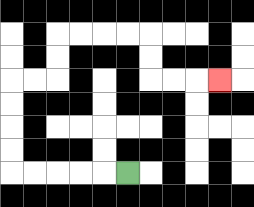{'start': '[5, 7]', 'end': '[9, 3]', 'path_directions': 'L,L,L,L,L,U,U,U,U,R,R,U,U,R,R,R,R,D,D,R,R,R', 'path_coordinates': '[[5, 7], [4, 7], [3, 7], [2, 7], [1, 7], [0, 7], [0, 6], [0, 5], [0, 4], [0, 3], [1, 3], [2, 3], [2, 2], [2, 1], [3, 1], [4, 1], [5, 1], [6, 1], [6, 2], [6, 3], [7, 3], [8, 3], [9, 3]]'}